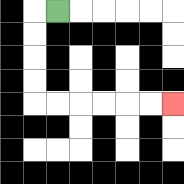{'start': '[2, 0]', 'end': '[7, 4]', 'path_directions': 'L,D,D,D,D,R,R,R,R,R,R', 'path_coordinates': '[[2, 0], [1, 0], [1, 1], [1, 2], [1, 3], [1, 4], [2, 4], [3, 4], [4, 4], [5, 4], [6, 4], [7, 4]]'}